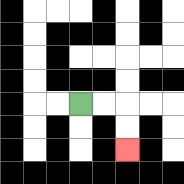{'start': '[3, 4]', 'end': '[5, 6]', 'path_directions': 'R,R,D,D', 'path_coordinates': '[[3, 4], [4, 4], [5, 4], [5, 5], [5, 6]]'}